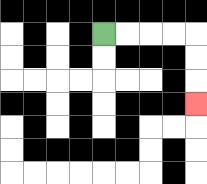{'start': '[4, 1]', 'end': '[8, 4]', 'path_directions': 'R,R,R,R,D,D,D', 'path_coordinates': '[[4, 1], [5, 1], [6, 1], [7, 1], [8, 1], [8, 2], [8, 3], [8, 4]]'}